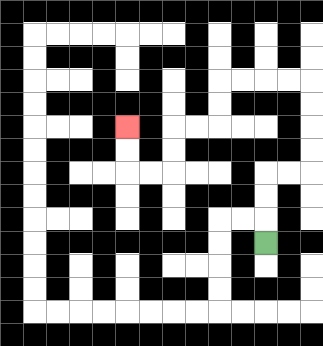{'start': '[11, 10]', 'end': '[5, 5]', 'path_directions': 'U,U,U,R,R,U,U,U,U,L,L,L,L,D,D,L,L,D,D,L,L,U,U', 'path_coordinates': '[[11, 10], [11, 9], [11, 8], [11, 7], [12, 7], [13, 7], [13, 6], [13, 5], [13, 4], [13, 3], [12, 3], [11, 3], [10, 3], [9, 3], [9, 4], [9, 5], [8, 5], [7, 5], [7, 6], [7, 7], [6, 7], [5, 7], [5, 6], [5, 5]]'}